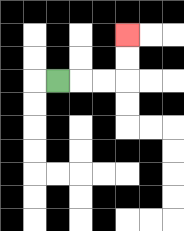{'start': '[2, 3]', 'end': '[5, 1]', 'path_directions': 'R,R,R,U,U', 'path_coordinates': '[[2, 3], [3, 3], [4, 3], [5, 3], [5, 2], [5, 1]]'}